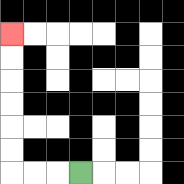{'start': '[3, 7]', 'end': '[0, 1]', 'path_directions': 'L,L,L,U,U,U,U,U,U', 'path_coordinates': '[[3, 7], [2, 7], [1, 7], [0, 7], [0, 6], [0, 5], [0, 4], [0, 3], [0, 2], [0, 1]]'}